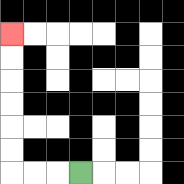{'start': '[3, 7]', 'end': '[0, 1]', 'path_directions': 'L,L,L,U,U,U,U,U,U', 'path_coordinates': '[[3, 7], [2, 7], [1, 7], [0, 7], [0, 6], [0, 5], [0, 4], [0, 3], [0, 2], [0, 1]]'}